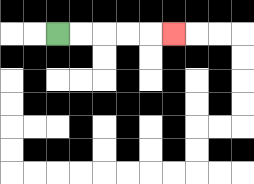{'start': '[2, 1]', 'end': '[7, 1]', 'path_directions': 'R,R,R,R,R', 'path_coordinates': '[[2, 1], [3, 1], [4, 1], [5, 1], [6, 1], [7, 1]]'}